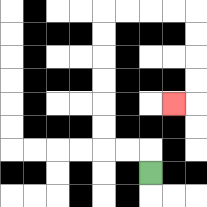{'start': '[6, 7]', 'end': '[7, 4]', 'path_directions': 'U,L,L,U,U,U,U,U,U,R,R,R,R,D,D,D,D,L', 'path_coordinates': '[[6, 7], [6, 6], [5, 6], [4, 6], [4, 5], [4, 4], [4, 3], [4, 2], [4, 1], [4, 0], [5, 0], [6, 0], [7, 0], [8, 0], [8, 1], [8, 2], [8, 3], [8, 4], [7, 4]]'}